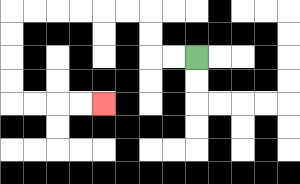{'start': '[8, 2]', 'end': '[4, 4]', 'path_directions': 'L,L,U,U,L,L,L,L,L,L,D,D,D,D,R,R,R,R', 'path_coordinates': '[[8, 2], [7, 2], [6, 2], [6, 1], [6, 0], [5, 0], [4, 0], [3, 0], [2, 0], [1, 0], [0, 0], [0, 1], [0, 2], [0, 3], [0, 4], [1, 4], [2, 4], [3, 4], [4, 4]]'}